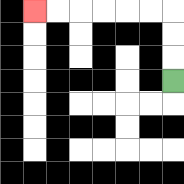{'start': '[7, 3]', 'end': '[1, 0]', 'path_directions': 'U,U,U,L,L,L,L,L,L', 'path_coordinates': '[[7, 3], [7, 2], [7, 1], [7, 0], [6, 0], [5, 0], [4, 0], [3, 0], [2, 0], [1, 0]]'}